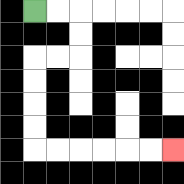{'start': '[1, 0]', 'end': '[7, 6]', 'path_directions': 'R,R,D,D,L,L,D,D,D,D,R,R,R,R,R,R', 'path_coordinates': '[[1, 0], [2, 0], [3, 0], [3, 1], [3, 2], [2, 2], [1, 2], [1, 3], [1, 4], [1, 5], [1, 6], [2, 6], [3, 6], [4, 6], [5, 6], [6, 6], [7, 6]]'}